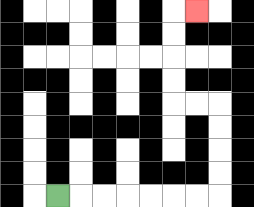{'start': '[2, 8]', 'end': '[8, 0]', 'path_directions': 'R,R,R,R,R,R,R,U,U,U,U,L,L,U,U,U,U,R', 'path_coordinates': '[[2, 8], [3, 8], [4, 8], [5, 8], [6, 8], [7, 8], [8, 8], [9, 8], [9, 7], [9, 6], [9, 5], [9, 4], [8, 4], [7, 4], [7, 3], [7, 2], [7, 1], [7, 0], [8, 0]]'}